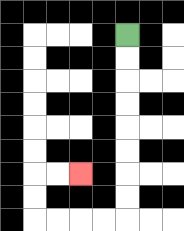{'start': '[5, 1]', 'end': '[3, 7]', 'path_directions': 'D,D,D,D,D,D,D,D,L,L,L,L,U,U,R,R', 'path_coordinates': '[[5, 1], [5, 2], [5, 3], [5, 4], [5, 5], [5, 6], [5, 7], [5, 8], [5, 9], [4, 9], [3, 9], [2, 9], [1, 9], [1, 8], [1, 7], [2, 7], [3, 7]]'}